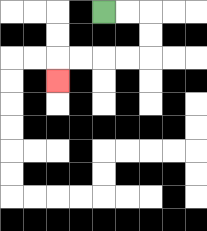{'start': '[4, 0]', 'end': '[2, 3]', 'path_directions': 'R,R,D,D,L,L,L,L,D', 'path_coordinates': '[[4, 0], [5, 0], [6, 0], [6, 1], [6, 2], [5, 2], [4, 2], [3, 2], [2, 2], [2, 3]]'}